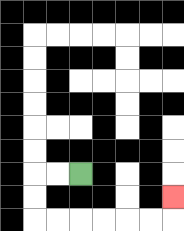{'start': '[3, 7]', 'end': '[7, 8]', 'path_directions': 'L,L,D,D,R,R,R,R,R,R,U', 'path_coordinates': '[[3, 7], [2, 7], [1, 7], [1, 8], [1, 9], [2, 9], [3, 9], [4, 9], [5, 9], [6, 9], [7, 9], [7, 8]]'}